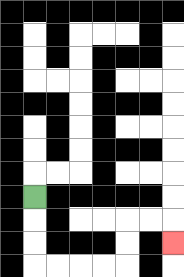{'start': '[1, 8]', 'end': '[7, 10]', 'path_directions': 'D,D,D,R,R,R,R,U,U,R,R,D', 'path_coordinates': '[[1, 8], [1, 9], [1, 10], [1, 11], [2, 11], [3, 11], [4, 11], [5, 11], [5, 10], [5, 9], [6, 9], [7, 9], [7, 10]]'}